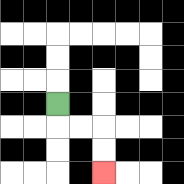{'start': '[2, 4]', 'end': '[4, 7]', 'path_directions': 'D,R,R,D,D', 'path_coordinates': '[[2, 4], [2, 5], [3, 5], [4, 5], [4, 6], [4, 7]]'}